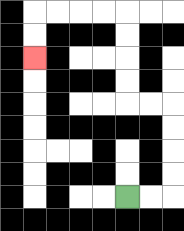{'start': '[5, 8]', 'end': '[1, 2]', 'path_directions': 'R,R,U,U,U,U,L,L,U,U,U,U,L,L,L,L,D,D', 'path_coordinates': '[[5, 8], [6, 8], [7, 8], [7, 7], [7, 6], [7, 5], [7, 4], [6, 4], [5, 4], [5, 3], [5, 2], [5, 1], [5, 0], [4, 0], [3, 0], [2, 0], [1, 0], [1, 1], [1, 2]]'}